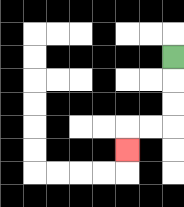{'start': '[7, 2]', 'end': '[5, 6]', 'path_directions': 'D,D,D,L,L,D', 'path_coordinates': '[[7, 2], [7, 3], [7, 4], [7, 5], [6, 5], [5, 5], [5, 6]]'}